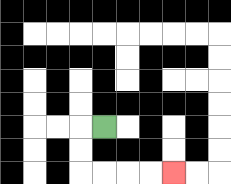{'start': '[4, 5]', 'end': '[7, 7]', 'path_directions': 'L,D,D,R,R,R,R', 'path_coordinates': '[[4, 5], [3, 5], [3, 6], [3, 7], [4, 7], [5, 7], [6, 7], [7, 7]]'}